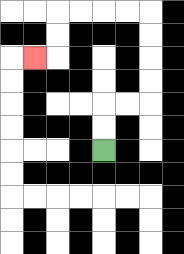{'start': '[4, 6]', 'end': '[1, 2]', 'path_directions': 'U,U,R,R,U,U,U,U,L,L,L,L,D,D,L', 'path_coordinates': '[[4, 6], [4, 5], [4, 4], [5, 4], [6, 4], [6, 3], [6, 2], [6, 1], [6, 0], [5, 0], [4, 0], [3, 0], [2, 0], [2, 1], [2, 2], [1, 2]]'}